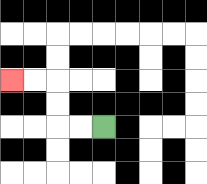{'start': '[4, 5]', 'end': '[0, 3]', 'path_directions': 'L,L,U,U,L,L', 'path_coordinates': '[[4, 5], [3, 5], [2, 5], [2, 4], [2, 3], [1, 3], [0, 3]]'}